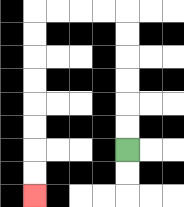{'start': '[5, 6]', 'end': '[1, 8]', 'path_directions': 'U,U,U,U,U,U,L,L,L,L,D,D,D,D,D,D,D,D', 'path_coordinates': '[[5, 6], [5, 5], [5, 4], [5, 3], [5, 2], [5, 1], [5, 0], [4, 0], [3, 0], [2, 0], [1, 0], [1, 1], [1, 2], [1, 3], [1, 4], [1, 5], [1, 6], [1, 7], [1, 8]]'}